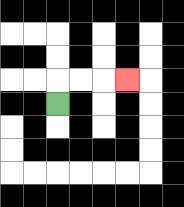{'start': '[2, 4]', 'end': '[5, 3]', 'path_directions': 'U,R,R,R', 'path_coordinates': '[[2, 4], [2, 3], [3, 3], [4, 3], [5, 3]]'}